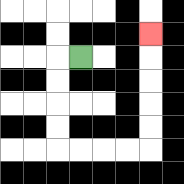{'start': '[3, 2]', 'end': '[6, 1]', 'path_directions': 'L,D,D,D,D,R,R,R,R,U,U,U,U,U', 'path_coordinates': '[[3, 2], [2, 2], [2, 3], [2, 4], [2, 5], [2, 6], [3, 6], [4, 6], [5, 6], [6, 6], [6, 5], [6, 4], [6, 3], [6, 2], [6, 1]]'}